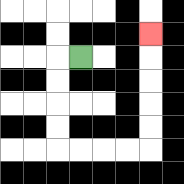{'start': '[3, 2]', 'end': '[6, 1]', 'path_directions': 'L,D,D,D,D,R,R,R,R,U,U,U,U,U', 'path_coordinates': '[[3, 2], [2, 2], [2, 3], [2, 4], [2, 5], [2, 6], [3, 6], [4, 6], [5, 6], [6, 6], [6, 5], [6, 4], [6, 3], [6, 2], [6, 1]]'}